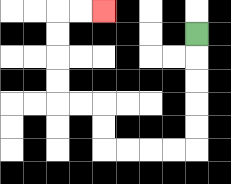{'start': '[8, 1]', 'end': '[4, 0]', 'path_directions': 'D,D,D,D,D,L,L,L,L,U,U,L,L,U,U,U,U,R,R', 'path_coordinates': '[[8, 1], [8, 2], [8, 3], [8, 4], [8, 5], [8, 6], [7, 6], [6, 6], [5, 6], [4, 6], [4, 5], [4, 4], [3, 4], [2, 4], [2, 3], [2, 2], [2, 1], [2, 0], [3, 0], [4, 0]]'}